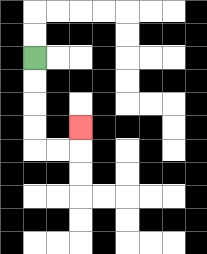{'start': '[1, 2]', 'end': '[3, 5]', 'path_directions': 'D,D,D,D,R,R,U', 'path_coordinates': '[[1, 2], [1, 3], [1, 4], [1, 5], [1, 6], [2, 6], [3, 6], [3, 5]]'}